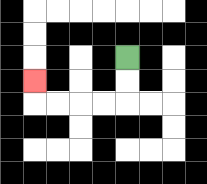{'start': '[5, 2]', 'end': '[1, 3]', 'path_directions': 'D,D,L,L,L,L,U', 'path_coordinates': '[[5, 2], [5, 3], [5, 4], [4, 4], [3, 4], [2, 4], [1, 4], [1, 3]]'}